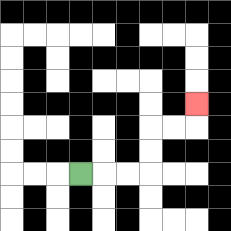{'start': '[3, 7]', 'end': '[8, 4]', 'path_directions': 'R,R,R,U,U,R,R,U', 'path_coordinates': '[[3, 7], [4, 7], [5, 7], [6, 7], [6, 6], [6, 5], [7, 5], [8, 5], [8, 4]]'}